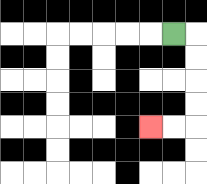{'start': '[7, 1]', 'end': '[6, 5]', 'path_directions': 'R,D,D,D,D,L,L', 'path_coordinates': '[[7, 1], [8, 1], [8, 2], [8, 3], [8, 4], [8, 5], [7, 5], [6, 5]]'}